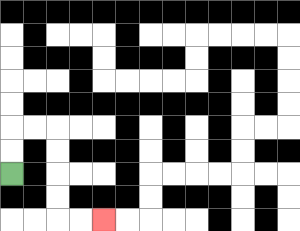{'start': '[0, 7]', 'end': '[4, 9]', 'path_directions': 'U,U,R,R,D,D,D,D,R,R', 'path_coordinates': '[[0, 7], [0, 6], [0, 5], [1, 5], [2, 5], [2, 6], [2, 7], [2, 8], [2, 9], [3, 9], [4, 9]]'}